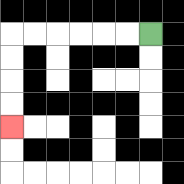{'start': '[6, 1]', 'end': '[0, 5]', 'path_directions': 'L,L,L,L,L,L,D,D,D,D', 'path_coordinates': '[[6, 1], [5, 1], [4, 1], [3, 1], [2, 1], [1, 1], [0, 1], [0, 2], [0, 3], [0, 4], [0, 5]]'}